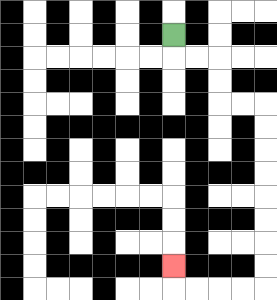{'start': '[7, 1]', 'end': '[7, 11]', 'path_directions': 'D,R,R,D,D,R,R,D,D,D,D,D,D,D,D,L,L,L,L,U', 'path_coordinates': '[[7, 1], [7, 2], [8, 2], [9, 2], [9, 3], [9, 4], [10, 4], [11, 4], [11, 5], [11, 6], [11, 7], [11, 8], [11, 9], [11, 10], [11, 11], [11, 12], [10, 12], [9, 12], [8, 12], [7, 12], [7, 11]]'}